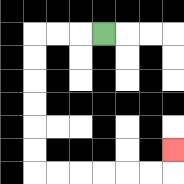{'start': '[4, 1]', 'end': '[7, 6]', 'path_directions': 'L,L,L,D,D,D,D,D,D,R,R,R,R,R,R,U', 'path_coordinates': '[[4, 1], [3, 1], [2, 1], [1, 1], [1, 2], [1, 3], [1, 4], [1, 5], [1, 6], [1, 7], [2, 7], [3, 7], [4, 7], [5, 7], [6, 7], [7, 7], [7, 6]]'}